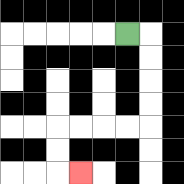{'start': '[5, 1]', 'end': '[3, 7]', 'path_directions': 'R,D,D,D,D,L,L,L,L,D,D,R', 'path_coordinates': '[[5, 1], [6, 1], [6, 2], [6, 3], [6, 4], [6, 5], [5, 5], [4, 5], [3, 5], [2, 5], [2, 6], [2, 7], [3, 7]]'}